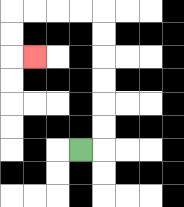{'start': '[3, 6]', 'end': '[1, 2]', 'path_directions': 'R,U,U,U,U,U,U,L,L,L,L,D,D,R', 'path_coordinates': '[[3, 6], [4, 6], [4, 5], [4, 4], [4, 3], [4, 2], [4, 1], [4, 0], [3, 0], [2, 0], [1, 0], [0, 0], [0, 1], [0, 2], [1, 2]]'}